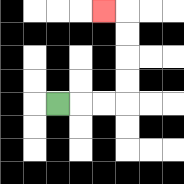{'start': '[2, 4]', 'end': '[4, 0]', 'path_directions': 'R,R,R,U,U,U,U,L', 'path_coordinates': '[[2, 4], [3, 4], [4, 4], [5, 4], [5, 3], [5, 2], [5, 1], [5, 0], [4, 0]]'}